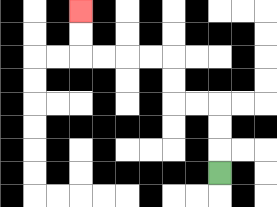{'start': '[9, 7]', 'end': '[3, 0]', 'path_directions': 'U,U,U,L,L,U,U,L,L,L,L,U,U', 'path_coordinates': '[[9, 7], [9, 6], [9, 5], [9, 4], [8, 4], [7, 4], [7, 3], [7, 2], [6, 2], [5, 2], [4, 2], [3, 2], [3, 1], [3, 0]]'}